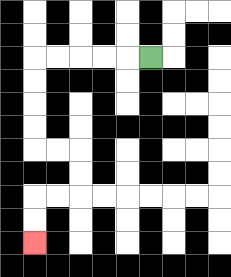{'start': '[6, 2]', 'end': '[1, 10]', 'path_directions': 'L,L,L,L,L,D,D,D,D,R,R,D,D,L,L,D,D', 'path_coordinates': '[[6, 2], [5, 2], [4, 2], [3, 2], [2, 2], [1, 2], [1, 3], [1, 4], [1, 5], [1, 6], [2, 6], [3, 6], [3, 7], [3, 8], [2, 8], [1, 8], [1, 9], [1, 10]]'}